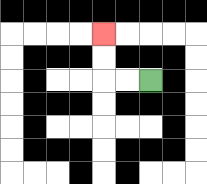{'start': '[6, 3]', 'end': '[4, 1]', 'path_directions': 'L,L,U,U', 'path_coordinates': '[[6, 3], [5, 3], [4, 3], [4, 2], [4, 1]]'}